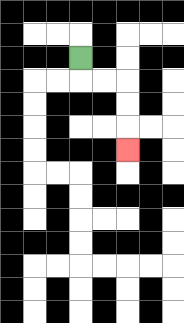{'start': '[3, 2]', 'end': '[5, 6]', 'path_directions': 'D,R,R,D,D,D', 'path_coordinates': '[[3, 2], [3, 3], [4, 3], [5, 3], [5, 4], [5, 5], [5, 6]]'}